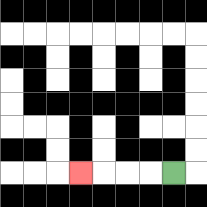{'start': '[7, 7]', 'end': '[3, 7]', 'path_directions': 'L,L,L,L', 'path_coordinates': '[[7, 7], [6, 7], [5, 7], [4, 7], [3, 7]]'}